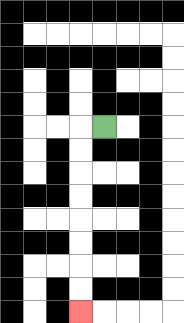{'start': '[4, 5]', 'end': '[3, 13]', 'path_directions': 'L,D,D,D,D,D,D,D,D', 'path_coordinates': '[[4, 5], [3, 5], [3, 6], [3, 7], [3, 8], [3, 9], [3, 10], [3, 11], [3, 12], [3, 13]]'}